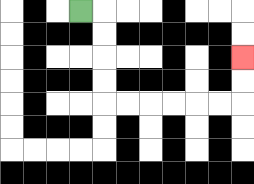{'start': '[3, 0]', 'end': '[10, 2]', 'path_directions': 'R,D,D,D,D,R,R,R,R,R,R,U,U', 'path_coordinates': '[[3, 0], [4, 0], [4, 1], [4, 2], [4, 3], [4, 4], [5, 4], [6, 4], [7, 4], [8, 4], [9, 4], [10, 4], [10, 3], [10, 2]]'}